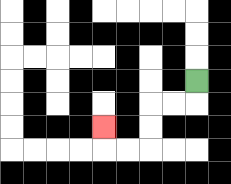{'start': '[8, 3]', 'end': '[4, 5]', 'path_directions': 'D,L,L,D,D,L,L,U', 'path_coordinates': '[[8, 3], [8, 4], [7, 4], [6, 4], [6, 5], [6, 6], [5, 6], [4, 6], [4, 5]]'}